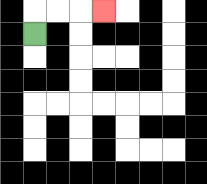{'start': '[1, 1]', 'end': '[4, 0]', 'path_directions': 'U,R,R,R', 'path_coordinates': '[[1, 1], [1, 0], [2, 0], [3, 0], [4, 0]]'}